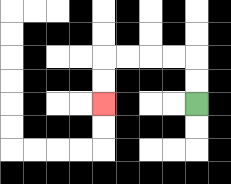{'start': '[8, 4]', 'end': '[4, 4]', 'path_directions': 'U,U,L,L,L,L,D,D', 'path_coordinates': '[[8, 4], [8, 3], [8, 2], [7, 2], [6, 2], [5, 2], [4, 2], [4, 3], [4, 4]]'}